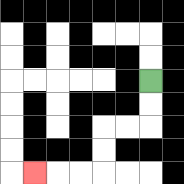{'start': '[6, 3]', 'end': '[1, 7]', 'path_directions': 'D,D,L,L,D,D,L,L,L', 'path_coordinates': '[[6, 3], [6, 4], [6, 5], [5, 5], [4, 5], [4, 6], [4, 7], [3, 7], [2, 7], [1, 7]]'}